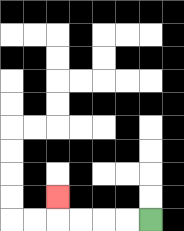{'start': '[6, 9]', 'end': '[2, 8]', 'path_directions': 'L,L,L,L,U', 'path_coordinates': '[[6, 9], [5, 9], [4, 9], [3, 9], [2, 9], [2, 8]]'}